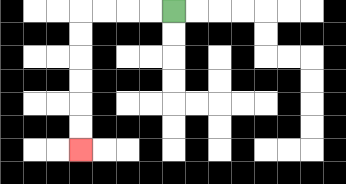{'start': '[7, 0]', 'end': '[3, 6]', 'path_directions': 'L,L,L,L,D,D,D,D,D,D', 'path_coordinates': '[[7, 0], [6, 0], [5, 0], [4, 0], [3, 0], [3, 1], [3, 2], [3, 3], [3, 4], [3, 5], [3, 6]]'}